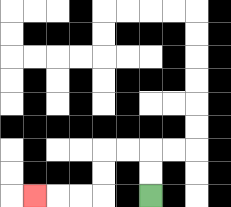{'start': '[6, 8]', 'end': '[1, 8]', 'path_directions': 'U,U,L,L,D,D,L,L,L', 'path_coordinates': '[[6, 8], [6, 7], [6, 6], [5, 6], [4, 6], [4, 7], [4, 8], [3, 8], [2, 8], [1, 8]]'}